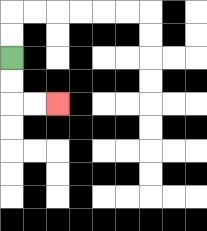{'start': '[0, 2]', 'end': '[2, 4]', 'path_directions': 'D,D,R,R', 'path_coordinates': '[[0, 2], [0, 3], [0, 4], [1, 4], [2, 4]]'}